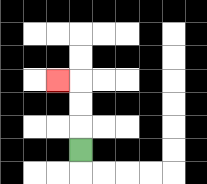{'start': '[3, 6]', 'end': '[2, 3]', 'path_directions': 'U,U,U,L', 'path_coordinates': '[[3, 6], [3, 5], [3, 4], [3, 3], [2, 3]]'}